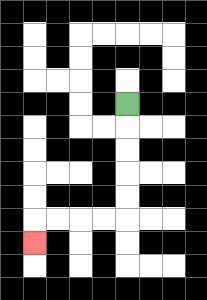{'start': '[5, 4]', 'end': '[1, 10]', 'path_directions': 'D,D,D,D,D,L,L,L,L,D', 'path_coordinates': '[[5, 4], [5, 5], [5, 6], [5, 7], [5, 8], [5, 9], [4, 9], [3, 9], [2, 9], [1, 9], [1, 10]]'}